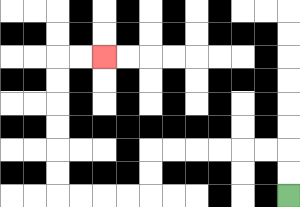{'start': '[12, 8]', 'end': '[4, 2]', 'path_directions': 'U,U,L,L,L,L,L,L,D,D,L,L,L,L,U,U,U,U,U,U,R,R', 'path_coordinates': '[[12, 8], [12, 7], [12, 6], [11, 6], [10, 6], [9, 6], [8, 6], [7, 6], [6, 6], [6, 7], [6, 8], [5, 8], [4, 8], [3, 8], [2, 8], [2, 7], [2, 6], [2, 5], [2, 4], [2, 3], [2, 2], [3, 2], [4, 2]]'}